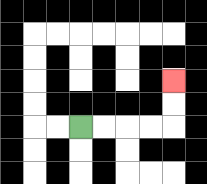{'start': '[3, 5]', 'end': '[7, 3]', 'path_directions': 'R,R,R,R,U,U', 'path_coordinates': '[[3, 5], [4, 5], [5, 5], [6, 5], [7, 5], [7, 4], [7, 3]]'}